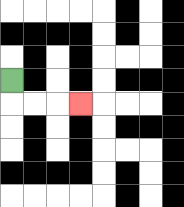{'start': '[0, 3]', 'end': '[3, 4]', 'path_directions': 'D,R,R,R', 'path_coordinates': '[[0, 3], [0, 4], [1, 4], [2, 4], [3, 4]]'}